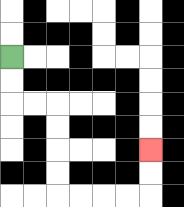{'start': '[0, 2]', 'end': '[6, 6]', 'path_directions': 'D,D,R,R,D,D,D,D,R,R,R,R,U,U', 'path_coordinates': '[[0, 2], [0, 3], [0, 4], [1, 4], [2, 4], [2, 5], [2, 6], [2, 7], [2, 8], [3, 8], [4, 8], [5, 8], [6, 8], [6, 7], [6, 6]]'}